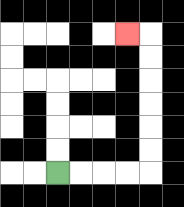{'start': '[2, 7]', 'end': '[5, 1]', 'path_directions': 'R,R,R,R,U,U,U,U,U,U,L', 'path_coordinates': '[[2, 7], [3, 7], [4, 7], [5, 7], [6, 7], [6, 6], [6, 5], [6, 4], [6, 3], [6, 2], [6, 1], [5, 1]]'}